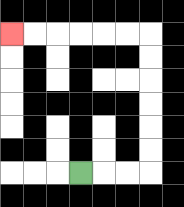{'start': '[3, 7]', 'end': '[0, 1]', 'path_directions': 'R,R,R,U,U,U,U,U,U,L,L,L,L,L,L', 'path_coordinates': '[[3, 7], [4, 7], [5, 7], [6, 7], [6, 6], [6, 5], [6, 4], [6, 3], [6, 2], [6, 1], [5, 1], [4, 1], [3, 1], [2, 1], [1, 1], [0, 1]]'}